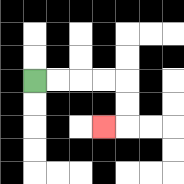{'start': '[1, 3]', 'end': '[4, 5]', 'path_directions': 'R,R,R,R,D,D,L', 'path_coordinates': '[[1, 3], [2, 3], [3, 3], [4, 3], [5, 3], [5, 4], [5, 5], [4, 5]]'}